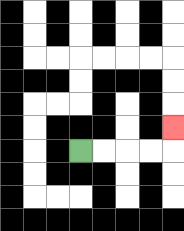{'start': '[3, 6]', 'end': '[7, 5]', 'path_directions': 'R,R,R,R,U', 'path_coordinates': '[[3, 6], [4, 6], [5, 6], [6, 6], [7, 6], [7, 5]]'}